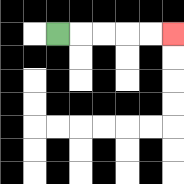{'start': '[2, 1]', 'end': '[7, 1]', 'path_directions': 'R,R,R,R,R', 'path_coordinates': '[[2, 1], [3, 1], [4, 1], [5, 1], [6, 1], [7, 1]]'}